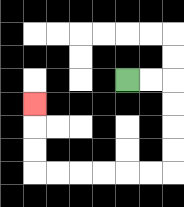{'start': '[5, 3]', 'end': '[1, 4]', 'path_directions': 'R,R,D,D,D,D,L,L,L,L,L,L,U,U,U', 'path_coordinates': '[[5, 3], [6, 3], [7, 3], [7, 4], [7, 5], [7, 6], [7, 7], [6, 7], [5, 7], [4, 7], [3, 7], [2, 7], [1, 7], [1, 6], [1, 5], [1, 4]]'}